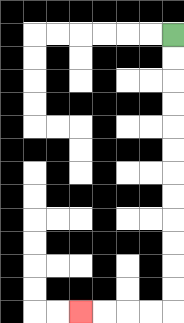{'start': '[7, 1]', 'end': '[3, 13]', 'path_directions': 'D,D,D,D,D,D,D,D,D,D,D,D,L,L,L,L', 'path_coordinates': '[[7, 1], [7, 2], [7, 3], [7, 4], [7, 5], [7, 6], [7, 7], [7, 8], [7, 9], [7, 10], [7, 11], [7, 12], [7, 13], [6, 13], [5, 13], [4, 13], [3, 13]]'}